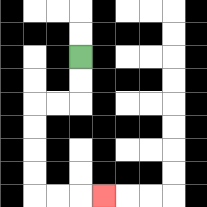{'start': '[3, 2]', 'end': '[4, 8]', 'path_directions': 'D,D,L,L,D,D,D,D,R,R,R', 'path_coordinates': '[[3, 2], [3, 3], [3, 4], [2, 4], [1, 4], [1, 5], [1, 6], [1, 7], [1, 8], [2, 8], [3, 8], [4, 8]]'}